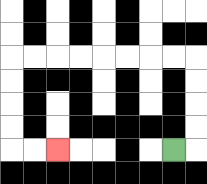{'start': '[7, 6]', 'end': '[2, 6]', 'path_directions': 'R,U,U,U,U,L,L,L,L,L,L,L,L,D,D,D,D,R,R', 'path_coordinates': '[[7, 6], [8, 6], [8, 5], [8, 4], [8, 3], [8, 2], [7, 2], [6, 2], [5, 2], [4, 2], [3, 2], [2, 2], [1, 2], [0, 2], [0, 3], [0, 4], [0, 5], [0, 6], [1, 6], [2, 6]]'}